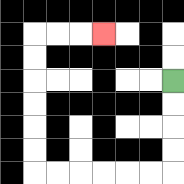{'start': '[7, 3]', 'end': '[4, 1]', 'path_directions': 'D,D,D,D,L,L,L,L,L,L,U,U,U,U,U,U,R,R,R', 'path_coordinates': '[[7, 3], [7, 4], [7, 5], [7, 6], [7, 7], [6, 7], [5, 7], [4, 7], [3, 7], [2, 7], [1, 7], [1, 6], [1, 5], [1, 4], [1, 3], [1, 2], [1, 1], [2, 1], [3, 1], [4, 1]]'}